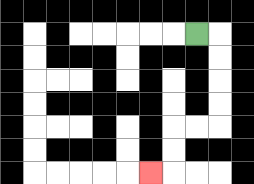{'start': '[8, 1]', 'end': '[6, 7]', 'path_directions': 'R,D,D,D,D,L,L,D,D,L', 'path_coordinates': '[[8, 1], [9, 1], [9, 2], [9, 3], [9, 4], [9, 5], [8, 5], [7, 5], [7, 6], [7, 7], [6, 7]]'}